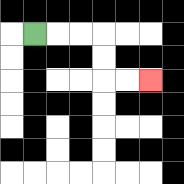{'start': '[1, 1]', 'end': '[6, 3]', 'path_directions': 'R,R,R,D,D,R,R', 'path_coordinates': '[[1, 1], [2, 1], [3, 1], [4, 1], [4, 2], [4, 3], [5, 3], [6, 3]]'}